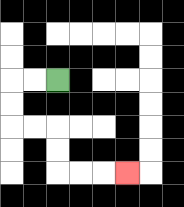{'start': '[2, 3]', 'end': '[5, 7]', 'path_directions': 'L,L,D,D,R,R,D,D,R,R,R', 'path_coordinates': '[[2, 3], [1, 3], [0, 3], [0, 4], [0, 5], [1, 5], [2, 5], [2, 6], [2, 7], [3, 7], [4, 7], [5, 7]]'}